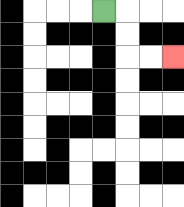{'start': '[4, 0]', 'end': '[7, 2]', 'path_directions': 'R,D,D,R,R', 'path_coordinates': '[[4, 0], [5, 0], [5, 1], [5, 2], [6, 2], [7, 2]]'}